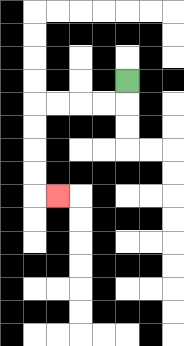{'start': '[5, 3]', 'end': '[2, 8]', 'path_directions': 'D,L,L,L,L,D,D,D,D,R', 'path_coordinates': '[[5, 3], [5, 4], [4, 4], [3, 4], [2, 4], [1, 4], [1, 5], [1, 6], [1, 7], [1, 8], [2, 8]]'}